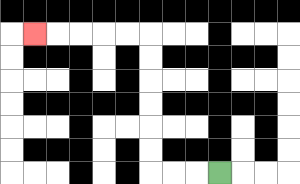{'start': '[9, 7]', 'end': '[1, 1]', 'path_directions': 'L,L,L,U,U,U,U,U,U,L,L,L,L,L', 'path_coordinates': '[[9, 7], [8, 7], [7, 7], [6, 7], [6, 6], [6, 5], [6, 4], [6, 3], [6, 2], [6, 1], [5, 1], [4, 1], [3, 1], [2, 1], [1, 1]]'}